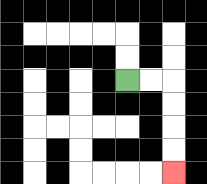{'start': '[5, 3]', 'end': '[7, 7]', 'path_directions': 'R,R,D,D,D,D', 'path_coordinates': '[[5, 3], [6, 3], [7, 3], [7, 4], [7, 5], [7, 6], [7, 7]]'}